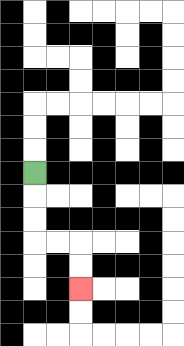{'start': '[1, 7]', 'end': '[3, 12]', 'path_directions': 'D,D,D,R,R,D,D', 'path_coordinates': '[[1, 7], [1, 8], [1, 9], [1, 10], [2, 10], [3, 10], [3, 11], [3, 12]]'}